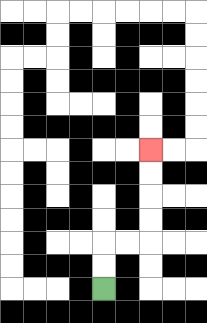{'start': '[4, 12]', 'end': '[6, 6]', 'path_directions': 'U,U,R,R,U,U,U,U', 'path_coordinates': '[[4, 12], [4, 11], [4, 10], [5, 10], [6, 10], [6, 9], [6, 8], [6, 7], [6, 6]]'}